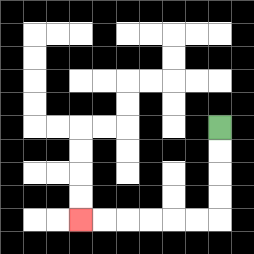{'start': '[9, 5]', 'end': '[3, 9]', 'path_directions': 'D,D,D,D,L,L,L,L,L,L', 'path_coordinates': '[[9, 5], [9, 6], [9, 7], [9, 8], [9, 9], [8, 9], [7, 9], [6, 9], [5, 9], [4, 9], [3, 9]]'}